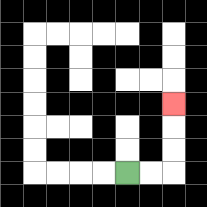{'start': '[5, 7]', 'end': '[7, 4]', 'path_directions': 'R,R,U,U,U', 'path_coordinates': '[[5, 7], [6, 7], [7, 7], [7, 6], [7, 5], [7, 4]]'}